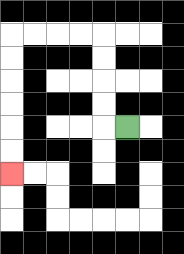{'start': '[5, 5]', 'end': '[0, 7]', 'path_directions': 'L,U,U,U,U,L,L,L,L,D,D,D,D,D,D', 'path_coordinates': '[[5, 5], [4, 5], [4, 4], [4, 3], [4, 2], [4, 1], [3, 1], [2, 1], [1, 1], [0, 1], [0, 2], [0, 3], [0, 4], [0, 5], [0, 6], [0, 7]]'}